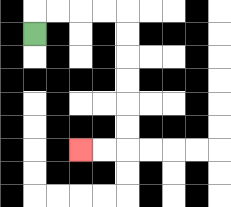{'start': '[1, 1]', 'end': '[3, 6]', 'path_directions': 'U,R,R,R,R,D,D,D,D,D,D,L,L', 'path_coordinates': '[[1, 1], [1, 0], [2, 0], [3, 0], [4, 0], [5, 0], [5, 1], [5, 2], [5, 3], [5, 4], [5, 5], [5, 6], [4, 6], [3, 6]]'}